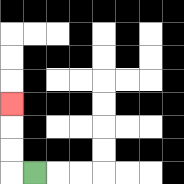{'start': '[1, 7]', 'end': '[0, 4]', 'path_directions': 'L,U,U,U', 'path_coordinates': '[[1, 7], [0, 7], [0, 6], [0, 5], [0, 4]]'}